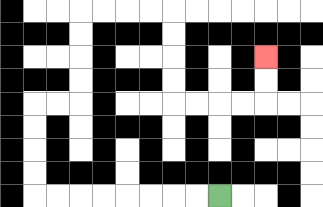{'start': '[9, 8]', 'end': '[11, 2]', 'path_directions': 'L,L,L,L,L,L,L,L,U,U,U,U,R,R,U,U,U,U,R,R,R,R,D,D,D,D,R,R,R,R,U,U', 'path_coordinates': '[[9, 8], [8, 8], [7, 8], [6, 8], [5, 8], [4, 8], [3, 8], [2, 8], [1, 8], [1, 7], [1, 6], [1, 5], [1, 4], [2, 4], [3, 4], [3, 3], [3, 2], [3, 1], [3, 0], [4, 0], [5, 0], [6, 0], [7, 0], [7, 1], [7, 2], [7, 3], [7, 4], [8, 4], [9, 4], [10, 4], [11, 4], [11, 3], [11, 2]]'}